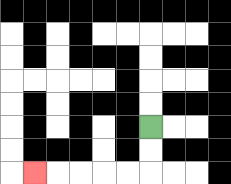{'start': '[6, 5]', 'end': '[1, 7]', 'path_directions': 'D,D,L,L,L,L,L', 'path_coordinates': '[[6, 5], [6, 6], [6, 7], [5, 7], [4, 7], [3, 7], [2, 7], [1, 7]]'}